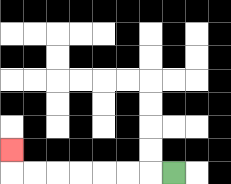{'start': '[7, 7]', 'end': '[0, 6]', 'path_directions': 'L,L,L,L,L,L,L,U', 'path_coordinates': '[[7, 7], [6, 7], [5, 7], [4, 7], [3, 7], [2, 7], [1, 7], [0, 7], [0, 6]]'}